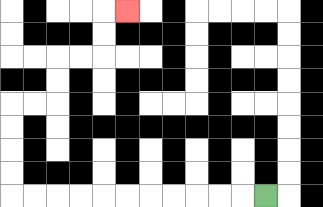{'start': '[11, 8]', 'end': '[5, 0]', 'path_directions': 'L,L,L,L,L,L,L,L,L,L,L,U,U,U,U,R,R,U,U,R,R,U,U,R', 'path_coordinates': '[[11, 8], [10, 8], [9, 8], [8, 8], [7, 8], [6, 8], [5, 8], [4, 8], [3, 8], [2, 8], [1, 8], [0, 8], [0, 7], [0, 6], [0, 5], [0, 4], [1, 4], [2, 4], [2, 3], [2, 2], [3, 2], [4, 2], [4, 1], [4, 0], [5, 0]]'}